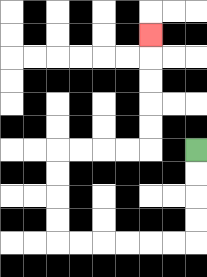{'start': '[8, 6]', 'end': '[6, 1]', 'path_directions': 'D,D,D,D,L,L,L,L,L,L,U,U,U,U,R,R,R,R,U,U,U,U,U', 'path_coordinates': '[[8, 6], [8, 7], [8, 8], [8, 9], [8, 10], [7, 10], [6, 10], [5, 10], [4, 10], [3, 10], [2, 10], [2, 9], [2, 8], [2, 7], [2, 6], [3, 6], [4, 6], [5, 6], [6, 6], [6, 5], [6, 4], [6, 3], [6, 2], [6, 1]]'}